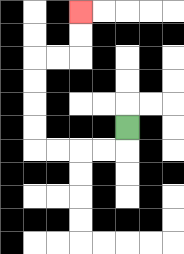{'start': '[5, 5]', 'end': '[3, 0]', 'path_directions': 'D,L,L,L,L,U,U,U,U,R,R,U,U', 'path_coordinates': '[[5, 5], [5, 6], [4, 6], [3, 6], [2, 6], [1, 6], [1, 5], [1, 4], [1, 3], [1, 2], [2, 2], [3, 2], [3, 1], [3, 0]]'}